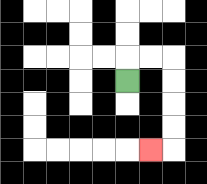{'start': '[5, 3]', 'end': '[6, 6]', 'path_directions': 'U,R,R,D,D,D,D,L', 'path_coordinates': '[[5, 3], [5, 2], [6, 2], [7, 2], [7, 3], [7, 4], [7, 5], [7, 6], [6, 6]]'}